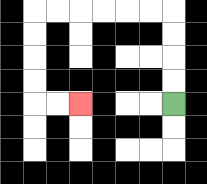{'start': '[7, 4]', 'end': '[3, 4]', 'path_directions': 'U,U,U,U,L,L,L,L,L,L,D,D,D,D,R,R', 'path_coordinates': '[[7, 4], [7, 3], [7, 2], [7, 1], [7, 0], [6, 0], [5, 0], [4, 0], [3, 0], [2, 0], [1, 0], [1, 1], [1, 2], [1, 3], [1, 4], [2, 4], [3, 4]]'}